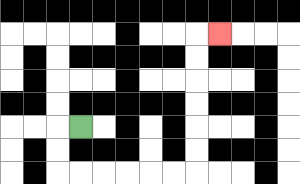{'start': '[3, 5]', 'end': '[9, 1]', 'path_directions': 'L,D,D,R,R,R,R,R,R,U,U,U,U,U,U,R', 'path_coordinates': '[[3, 5], [2, 5], [2, 6], [2, 7], [3, 7], [4, 7], [5, 7], [6, 7], [7, 7], [8, 7], [8, 6], [8, 5], [8, 4], [8, 3], [8, 2], [8, 1], [9, 1]]'}